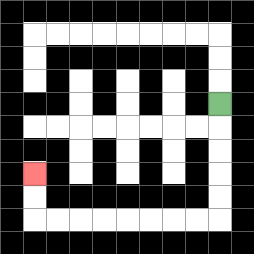{'start': '[9, 4]', 'end': '[1, 7]', 'path_directions': 'D,D,D,D,D,L,L,L,L,L,L,L,L,U,U', 'path_coordinates': '[[9, 4], [9, 5], [9, 6], [9, 7], [9, 8], [9, 9], [8, 9], [7, 9], [6, 9], [5, 9], [4, 9], [3, 9], [2, 9], [1, 9], [1, 8], [1, 7]]'}